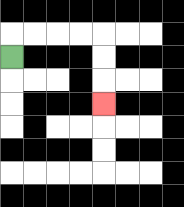{'start': '[0, 2]', 'end': '[4, 4]', 'path_directions': 'U,R,R,R,R,D,D,D', 'path_coordinates': '[[0, 2], [0, 1], [1, 1], [2, 1], [3, 1], [4, 1], [4, 2], [4, 3], [4, 4]]'}